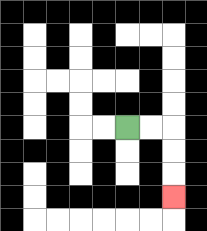{'start': '[5, 5]', 'end': '[7, 8]', 'path_directions': 'R,R,D,D,D', 'path_coordinates': '[[5, 5], [6, 5], [7, 5], [7, 6], [7, 7], [7, 8]]'}